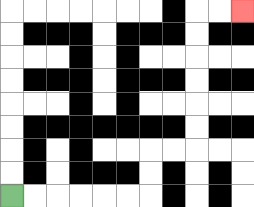{'start': '[0, 8]', 'end': '[10, 0]', 'path_directions': 'R,R,R,R,R,R,U,U,R,R,U,U,U,U,U,U,R,R', 'path_coordinates': '[[0, 8], [1, 8], [2, 8], [3, 8], [4, 8], [5, 8], [6, 8], [6, 7], [6, 6], [7, 6], [8, 6], [8, 5], [8, 4], [8, 3], [8, 2], [8, 1], [8, 0], [9, 0], [10, 0]]'}